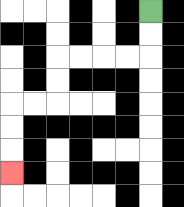{'start': '[6, 0]', 'end': '[0, 7]', 'path_directions': 'D,D,L,L,L,L,D,D,L,L,D,D,D', 'path_coordinates': '[[6, 0], [6, 1], [6, 2], [5, 2], [4, 2], [3, 2], [2, 2], [2, 3], [2, 4], [1, 4], [0, 4], [0, 5], [0, 6], [0, 7]]'}